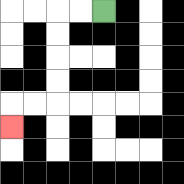{'start': '[4, 0]', 'end': '[0, 5]', 'path_directions': 'L,L,D,D,D,D,L,L,D', 'path_coordinates': '[[4, 0], [3, 0], [2, 0], [2, 1], [2, 2], [2, 3], [2, 4], [1, 4], [0, 4], [0, 5]]'}